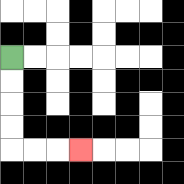{'start': '[0, 2]', 'end': '[3, 6]', 'path_directions': 'D,D,D,D,R,R,R', 'path_coordinates': '[[0, 2], [0, 3], [0, 4], [0, 5], [0, 6], [1, 6], [2, 6], [3, 6]]'}